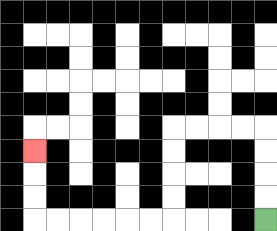{'start': '[11, 9]', 'end': '[1, 6]', 'path_directions': 'U,U,U,U,L,L,L,L,D,D,D,D,L,L,L,L,L,L,U,U,U', 'path_coordinates': '[[11, 9], [11, 8], [11, 7], [11, 6], [11, 5], [10, 5], [9, 5], [8, 5], [7, 5], [7, 6], [7, 7], [7, 8], [7, 9], [6, 9], [5, 9], [4, 9], [3, 9], [2, 9], [1, 9], [1, 8], [1, 7], [1, 6]]'}